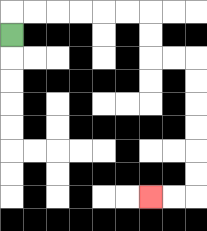{'start': '[0, 1]', 'end': '[6, 8]', 'path_directions': 'U,R,R,R,R,R,R,D,D,R,R,D,D,D,D,D,D,L,L', 'path_coordinates': '[[0, 1], [0, 0], [1, 0], [2, 0], [3, 0], [4, 0], [5, 0], [6, 0], [6, 1], [6, 2], [7, 2], [8, 2], [8, 3], [8, 4], [8, 5], [8, 6], [8, 7], [8, 8], [7, 8], [6, 8]]'}